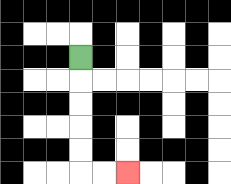{'start': '[3, 2]', 'end': '[5, 7]', 'path_directions': 'D,D,D,D,D,R,R', 'path_coordinates': '[[3, 2], [3, 3], [3, 4], [3, 5], [3, 6], [3, 7], [4, 7], [5, 7]]'}